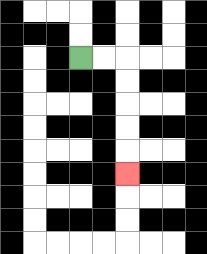{'start': '[3, 2]', 'end': '[5, 7]', 'path_directions': 'R,R,D,D,D,D,D', 'path_coordinates': '[[3, 2], [4, 2], [5, 2], [5, 3], [5, 4], [5, 5], [5, 6], [5, 7]]'}